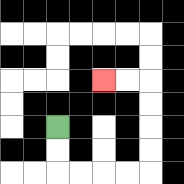{'start': '[2, 5]', 'end': '[4, 3]', 'path_directions': 'D,D,R,R,R,R,U,U,U,U,L,L', 'path_coordinates': '[[2, 5], [2, 6], [2, 7], [3, 7], [4, 7], [5, 7], [6, 7], [6, 6], [6, 5], [6, 4], [6, 3], [5, 3], [4, 3]]'}